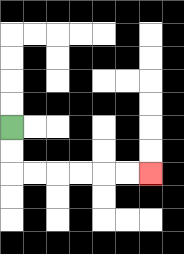{'start': '[0, 5]', 'end': '[6, 7]', 'path_directions': 'D,D,R,R,R,R,R,R', 'path_coordinates': '[[0, 5], [0, 6], [0, 7], [1, 7], [2, 7], [3, 7], [4, 7], [5, 7], [6, 7]]'}